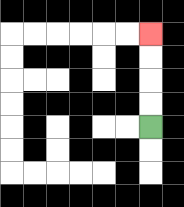{'start': '[6, 5]', 'end': '[6, 1]', 'path_directions': 'U,U,U,U', 'path_coordinates': '[[6, 5], [6, 4], [6, 3], [6, 2], [6, 1]]'}